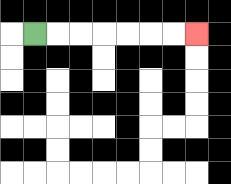{'start': '[1, 1]', 'end': '[8, 1]', 'path_directions': 'R,R,R,R,R,R,R', 'path_coordinates': '[[1, 1], [2, 1], [3, 1], [4, 1], [5, 1], [6, 1], [7, 1], [8, 1]]'}